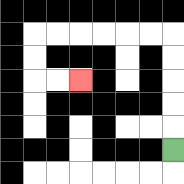{'start': '[7, 6]', 'end': '[3, 3]', 'path_directions': 'U,U,U,U,U,L,L,L,L,L,L,D,D,R,R', 'path_coordinates': '[[7, 6], [7, 5], [7, 4], [7, 3], [7, 2], [7, 1], [6, 1], [5, 1], [4, 1], [3, 1], [2, 1], [1, 1], [1, 2], [1, 3], [2, 3], [3, 3]]'}